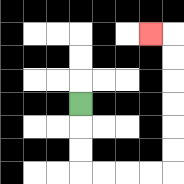{'start': '[3, 4]', 'end': '[6, 1]', 'path_directions': 'D,D,D,R,R,R,R,U,U,U,U,U,U,L', 'path_coordinates': '[[3, 4], [3, 5], [3, 6], [3, 7], [4, 7], [5, 7], [6, 7], [7, 7], [7, 6], [7, 5], [7, 4], [7, 3], [7, 2], [7, 1], [6, 1]]'}